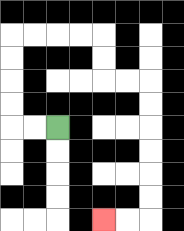{'start': '[2, 5]', 'end': '[4, 9]', 'path_directions': 'L,L,U,U,U,U,R,R,R,R,D,D,R,R,D,D,D,D,D,D,L,L', 'path_coordinates': '[[2, 5], [1, 5], [0, 5], [0, 4], [0, 3], [0, 2], [0, 1], [1, 1], [2, 1], [3, 1], [4, 1], [4, 2], [4, 3], [5, 3], [6, 3], [6, 4], [6, 5], [6, 6], [6, 7], [6, 8], [6, 9], [5, 9], [4, 9]]'}